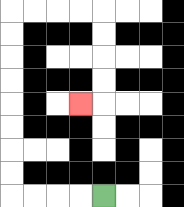{'start': '[4, 8]', 'end': '[3, 4]', 'path_directions': 'L,L,L,L,U,U,U,U,U,U,U,U,R,R,R,R,D,D,D,D,L', 'path_coordinates': '[[4, 8], [3, 8], [2, 8], [1, 8], [0, 8], [0, 7], [0, 6], [0, 5], [0, 4], [0, 3], [0, 2], [0, 1], [0, 0], [1, 0], [2, 0], [3, 0], [4, 0], [4, 1], [4, 2], [4, 3], [4, 4], [3, 4]]'}